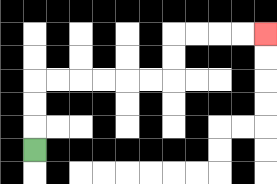{'start': '[1, 6]', 'end': '[11, 1]', 'path_directions': 'U,U,U,R,R,R,R,R,R,U,U,R,R,R,R', 'path_coordinates': '[[1, 6], [1, 5], [1, 4], [1, 3], [2, 3], [3, 3], [4, 3], [5, 3], [6, 3], [7, 3], [7, 2], [7, 1], [8, 1], [9, 1], [10, 1], [11, 1]]'}